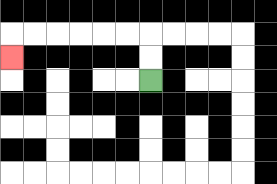{'start': '[6, 3]', 'end': '[0, 2]', 'path_directions': 'U,U,L,L,L,L,L,L,D', 'path_coordinates': '[[6, 3], [6, 2], [6, 1], [5, 1], [4, 1], [3, 1], [2, 1], [1, 1], [0, 1], [0, 2]]'}